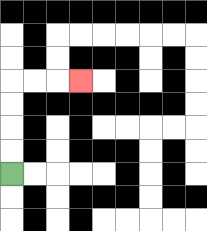{'start': '[0, 7]', 'end': '[3, 3]', 'path_directions': 'U,U,U,U,R,R,R', 'path_coordinates': '[[0, 7], [0, 6], [0, 5], [0, 4], [0, 3], [1, 3], [2, 3], [3, 3]]'}